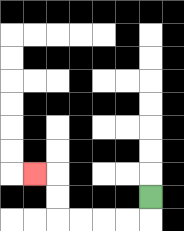{'start': '[6, 8]', 'end': '[1, 7]', 'path_directions': 'D,L,L,L,L,U,U,L', 'path_coordinates': '[[6, 8], [6, 9], [5, 9], [4, 9], [3, 9], [2, 9], [2, 8], [2, 7], [1, 7]]'}